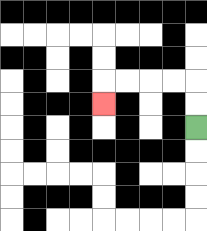{'start': '[8, 5]', 'end': '[4, 4]', 'path_directions': 'U,U,L,L,L,L,D', 'path_coordinates': '[[8, 5], [8, 4], [8, 3], [7, 3], [6, 3], [5, 3], [4, 3], [4, 4]]'}